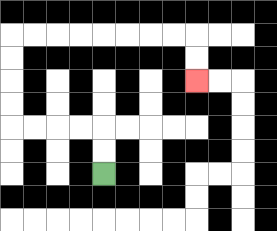{'start': '[4, 7]', 'end': '[8, 3]', 'path_directions': 'U,U,L,L,L,L,U,U,U,U,R,R,R,R,R,R,R,R,D,D', 'path_coordinates': '[[4, 7], [4, 6], [4, 5], [3, 5], [2, 5], [1, 5], [0, 5], [0, 4], [0, 3], [0, 2], [0, 1], [1, 1], [2, 1], [3, 1], [4, 1], [5, 1], [6, 1], [7, 1], [8, 1], [8, 2], [8, 3]]'}